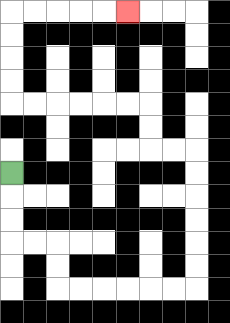{'start': '[0, 7]', 'end': '[5, 0]', 'path_directions': 'D,D,D,R,R,D,D,R,R,R,R,R,R,U,U,U,U,U,U,L,L,U,U,L,L,L,L,L,L,U,U,U,U,R,R,R,R,R', 'path_coordinates': '[[0, 7], [0, 8], [0, 9], [0, 10], [1, 10], [2, 10], [2, 11], [2, 12], [3, 12], [4, 12], [5, 12], [6, 12], [7, 12], [8, 12], [8, 11], [8, 10], [8, 9], [8, 8], [8, 7], [8, 6], [7, 6], [6, 6], [6, 5], [6, 4], [5, 4], [4, 4], [3, 4], [2, 4], [1, 4], [0, 4], [0, 3], [0, 2], [0, 1], [0, 0], [1, 0], [2, 0], [3, 0], [4, 0], [5, 0]]'}